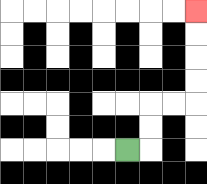{'start': '[5, 6]', 'end': '[8, 0]', 'path_directions': 'R,U,U,R,R,U,U,U,U', 'path_coordinates': '[[5, 6], [6, 6], [6, 5], [6, 4], [7, 4], [8, 4], [8, 3], [8, 2], [8, 1], [8, 0]]'}